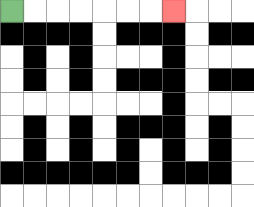{'start': '[0, 0]', 'end': '[7, 0]', 'path_directions': 'R,R,R,R,R,R,R', 'path_coordinates': '[[0, 0], [1, 0], [2, 0], [3, 0], [4, 0], [5, 0], [6, 0], [7, 0]]'}